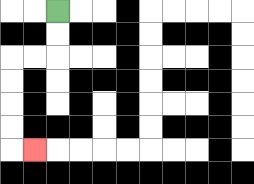{'start': '[2, 0]', 'end': '[1, 6]', 'path_directions': 'D,D,L,L,D,D,D,D,R', 'path_coordinates': '[[2, 0], [2, 1], [2, 2], [1, 2], [0, 2], [0, 3], [0, 4], [0, 5], [0, 6], [1, 6]]'}